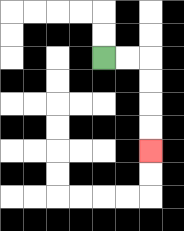{'start': '[4, 2]', 'end': '[6, 6]', 'path_directions': 'R,R,D,D,D,D', 'path_coordinates': '[[4, 2], [5, 2], [6, 2], [6, 3], [6, 4], [6, 5], [6, 6]]'}